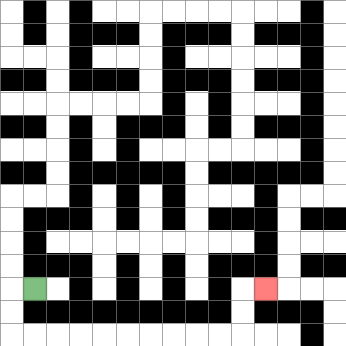{'start': '[1, 12]', 'end': '[11, 12]', 'path_directions': 'L,D,D,R,R,R,R,R,R,R,R,R,R,U,U,R', 'path_coordinates': '[[1, 12], [0, 12], [0, 13], [0, 14], [1, 14], [2, 14], [3, 14], [4, 14], [5, 14], [6, 14], [7, 14], [8, 14], [9, 14], [10, 14], [10, 13], [10, 12], [11, 12]]'}